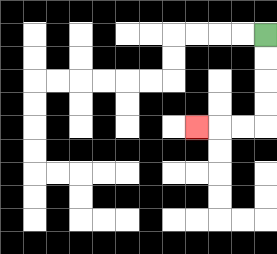{'start': '[11, 1]', 'end': '[8, 5]', 'path_directions': 'D,D,D,D,L,L,L', 'path_coordinates': '[[11, 1], [11, 2], [11, 3], [11, 4], [11, 5], [10, 5], [9, 5], [8, 5]]'}